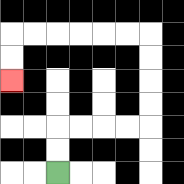{'start': '[2, 7]', 'end': '[0, 3]', 'path_directions': 'U,U,R,R,R,R,U,U,U,U,L,L,L,L,L,L,D,D', 'path_coordinates': '[[2, 7], [2, 6], [2, 5], [3, 5], [4, 5], [5, 5], [6, 5], [6, 4], [6, 3], [6, 2], [6, 1], [5, 1], [4, 1], [3, 1], [2, 1], [1, 1], [0, 1], [0, 2], [0, 3]]'}